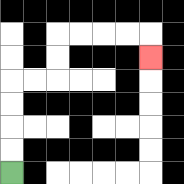{'start': '[0, 7]', 'end': '[6, 2]', 'path_directions': 'U,U,U,U,R,R,U,U,R,R,R,R,D', 'path_coordinates': '[[0, 7], [0, 6], [0, 5], [0, 4], [0, 3], [1, 3], [2, 3], [2, 2], [2, 1], [3, 1], [4, 1], [5, 1], [6, 1], [6, 2]]'}